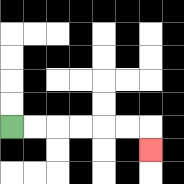{'start': '[0, 5]', 'end': '[6, 6]', 'path_directions': 'R,R,R,R,R,R,D', 'path_coordinates': '[[0, 5], [1, 5], [2, 5], [3, 5], [4, 5], [5, 5], [6, 5], [6, 6]]'}